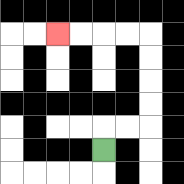{'start': '[4, 6]', 'end': '[2, 1]', 'path_directions': 'U,R,R,U,U,U,U,L,L,L,L', 'path_coordinates': '[[4, 6], [4, 5], [5, 5], [6, 5], [6, 4], [6, 3], [6, 2], [6, 1], [5, 1], [4, 1], [3, 1], [2, 1]]'}